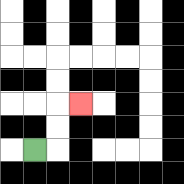{'start': '[1, 6]', 'end': '[3, 4]', 'path_directions': 'R,U,U,R', 'path_coordinates': '[[1, 6], [2, 6], [2, 5], [2, 4], [3, 4]]'}